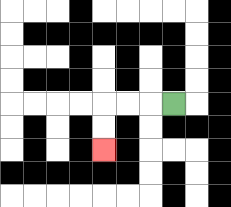{'start': '[7, 4]', 'end': '[4, 6]', 'path_directions': 'L,L,L,D,D', 'path_coordinates': '[[7, 4], [6, 4], [5, 4], [4, 4], [4, 5], [4, 6]]'}